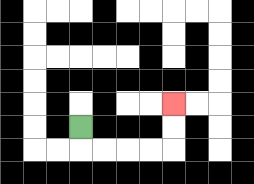{'start': '[3, 5]', 'end': '[7, 4]', 'path_directions': 'D,R,R,R,R,U,U', 'path_coordinates': '[[3, 5], [3, 6], [4, 6], [5, 6], [6, 6], [7, 6], [7, 5], [7, 4]]'}